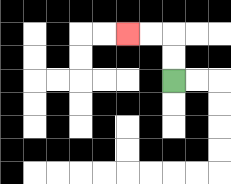{'start': '[7, 3]', 'end': '[5, 1]', 'path_directions': 'U,U,L,L', 'path_coordinates': '[[7, 3], [7, 2], [7, 1], [6, 1], [5, 1]]'}